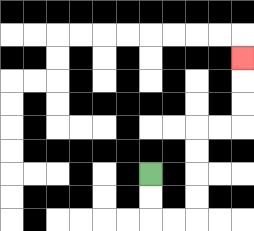{'start': '[6, 7]', 'end': '[10, 2]', 'path_directions': 'D,D,R,R,U,U,U,U,R,R,U,U,U', 'path_coordinates': '[[6, 7], [6, 8], [6, 9], [7, 9], [8, 9], [8, 8], [8, 7], [8, 6], [8, 5], [9, 5], [10, 5], [10, 4], [10, 3], [10, 2]]'}